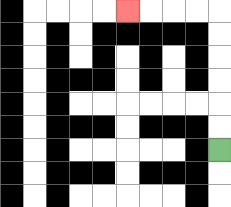{'start': '[9, 6]', 'end': '[5, 0]', 'path_directions': 'U,U,U,U,U,U,L,L,L,L', 'path_coordinates': '[[9, 6], [9, 5], [9, 4], [9, 3], [9, 2], [9, 1], [9, 0], [8, 0], [7, 0], [6, 0], [5, 0]]'}